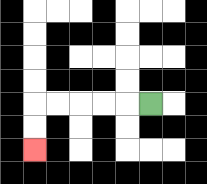{'start': '[6, 4]', 'end': '[1, 6]', 'path_directions': 'L,L,L,L,L,D,D', 'path_coordinates': '[[6, 4], [5, 4], [4, 4], [3, 4], [2, 4], [1, 4], [1, 5], [1, 6]]'}